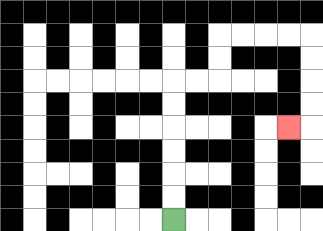{'start': '[7, 9]', 'end': '[12, 5]', 'path_directions': 'U,U,U,U,U,U,R,R,U,U,R,R,R,R,D,D,D,D,L', 'path_coordinates': '[[7, 9], [7, 8], [7, 7], [7, 6], [7, 5], [7, 4], [7, 3], [8, 3], [9, 3], [9, 2], [9, 1], [10, 1], [11, 1], [12, 1], [13, 1], [13, 2], [13, 3], [13, 4], [13, 5], [12, 5]]'}